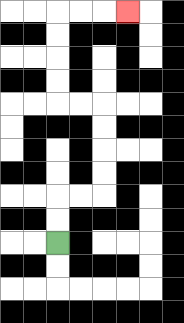{'start': '[2, 10]', 'end': '[5, 0]', 'path_directions': 'U,U,R,R,U,U,U,U,L,L,U,U,U,U,R,R,R', 'path_coordinates': '[[2, 10], [2, 9], [2, 8], [3, 8], [4, 8], [4, 7], [4, 6], [4, 5], [4, 4], [3, 4], [2, 4], [2, 3], [2, 2], [2, 1], [2, 0], [3, 0], [4, 0], [5, 0]]'}